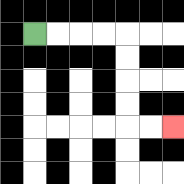{'start': '[1, 1]', 'end': '[7, 5]', 'path_directions': 'R,R,R,R,D,D,D,D,R,R', 'path_coordinates': '[[1, 1], [2, 1], [3, 1], [4, 1], [5, 1], [5, 2], [5, 3], [5, 4], [5, 5], [6, 5], [7, 5]]'}